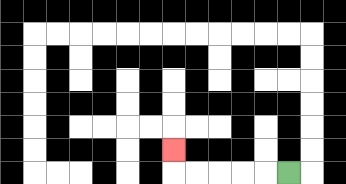{'start': '[12, 7]', 'end': '[7, 6]', 'path_directions': 'L,L,L,L,L,U', 'path_coordinates': '[[12, 7], [11, 7], [10, 7], [9, 7], [8, 7], [7, 7], [7, 6]]'}